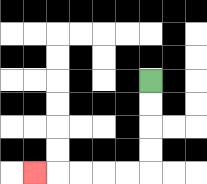{'start': '[6, 3]', 'end': '[1, 7]', 'path_directions': 'D,D,D,D,L,L,L,L,L', 'path_coordinates': '[[6, 3], [6, 4], [6, 5], [6, 6], [6, 7], [5, 7], [4, 7], [3, 7], [2, 7], [1, 7]]'}